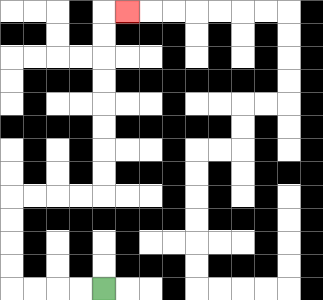{'start': '[4, 12]', 'end': '[5, 0]', 'path_directions': 'L,L,L,L,U,U,U,U,R,R,R,R,U,U,U,U,U,U,U,U,R', 'path_coordinates': '[[4, 12], [3, 12], [2, 12], [1, 12], [0, 12], [0, 11], [0, 10], [0, 9], [0, 8], [1, 8], [2, 8], [3, 8], [4, 8], [4, 7], [4, 6], [4, 5], [4, 4], [4, 3], [4, 2], [4, 1], [4, 0], [5, 0]]'}